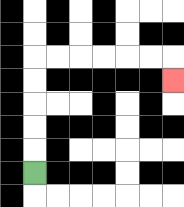{'start': '[1, 7]', 'end': '[7, 3]', 'path_directions': 'U,U,U,U,U,R,R,R,R,R,R,D', 'path_coordinates': '[[1, 7], [1, 6], [1, 5], [1, 4], [1, 3], [1, 2], [2, 2], [3, 2], [4, 2], [5, 2], [6, 2], [7, 2], [7, 3]]'}